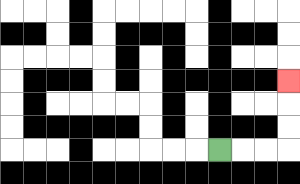{'start': '[9, 6]', 'end': '[12, 3]', 'path_directions': 'R,R,R,U,U,U', 'path_coordinates': '[[9, 6], [10, 6], [11, 6], [12, 6], [12, 5], [12, 4], [12, 3]]'}